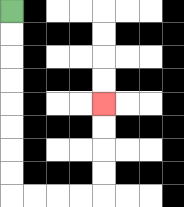{'start': '[0, 0]', 'end': '[4, 4]', 'path_directions': 'D,D,D,D,D,D,D,D,R,R,R,R,U,U,U,U', 'path_coordinates': '[[0, 0], [0, 1], [0, 2], [0, 3], [0, 4], [0, 5], [0, 6], [0, 7], [0, 8], [1, 8], [2, 8], [3, 8], [4, 8], [4, 7], [4, 6], [4, 5], [4, 4]]'}